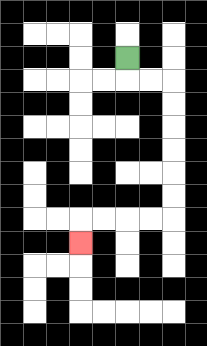{'start': '[5, 2]', 'end': '[3, 10]', 'path_directions': 'D,R,R,D,D,D,D,D,D,L,L,L,L,D', 'path_coordinates': '[[5, 2], [5, 3], [6, 3], [7, 3], [7, 4], [7, 5], [7, 6], [7, 7], [7, 8], [7, 9], [6, 9], [5, 9], [4, 9], [3, 9], [3, 10]]'}